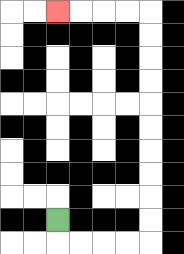{'start': '[2, 9]', 'end': '[2, 0]', 'path_directions': 'D,R,R,R,R,U,U,U,U,U,U,U,U,U,U,L,L,L,L', 'path_coordinates': '[[2, 9], [2, 10], [3, 10], [4, 10], [5, 10], [6, 10], [6, 9], [6, 8], [6, 7], [6, 6], [6, 5], [6, 4], [6, 3], [6, 2], [6, 1], [6, 0], [5, 0], [4, 0], [3, 0], [2, 0]]'}